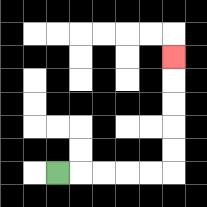{'start': '[2, 7]', 'end': '[7, 2]', 'path_directions': 'R,R,R,R,R,U,U,U,U,U', 'path_coordinates': '[[2, 7], [3, 7], [4, 7], [5, 7], [6, 7], [7, 7], [7, 6], [7, 5], [7, 4], [7, 3], [7, 2]]'}